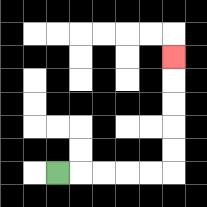{'start': '[2, 7]', 'end': '[7, 2]', 'path_directions': 'R,R,R,R,R,U,U,U,U,U', 'path_coordinates': '[[2, 7], [3, 7], [4, 7], [5, 7], [6, 7], [7, 7], [7, 6], [7, 5], [7, 4], [7, 3], [7, 2]]'}